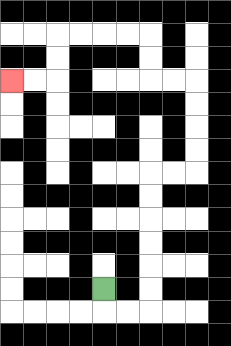{'start': '[4, 12]', 'end': '[0, 3]', 'path_directions': 'D,R,R,U,U,U,U,U,U,R,R,U,U,U,U,L,L,U,U,L,L,L,L,D,D,L,L', 'path_coordinates': '[[4, 12], [4, 13], [5, 13], [6, 13], [6, 12], [6, 11], [6, 10], [6, 9], [6, 8], [6, 7], [7, 7], [8, 7], [8, 6], [8, 5], [8, 4], [8, 3], [7, 3], [6, 3], [6, 2], [6, 1], [5, 1], [4, 1], [3, 1], [2, 1], [2, 2], [2, 3], [1, 3], [0, 3]]'}